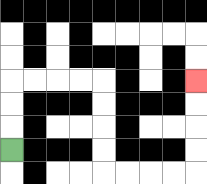{'start': '[0, 6]', 'end': '[8, 3]', 'path_directions': 'U,U,U,R,R,R,R,D,D,D,D,R,R,R,R,U,U,U,U', 'path_coordinates': '[[0, 6], [0, 5], [0, 4], [0, 3], [1, 3], [2, 3], [3, 3], [4, 3], [4, 4], [4, 5], [4, 6], [4, 7], [5, 7], [6, 7], [7, 7], [8, 7], [8, 6], [8, 5], [8, 4], [8, 3]]'}